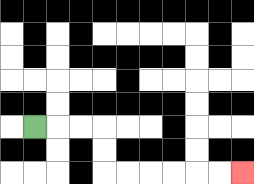{'start': '[1, 5]', 'end': '[10, 7]', 'path_directions': 'R,R,R,D,D,R,R,R,R,R,R', 'path_coordinates': '[[1, 5], [2, 5], [3, 5], [4, 5], [4, 6], [4, 7], [5, 7], [6, 7], [7, 7], [8, 7], [9, 7], [10, 7]]'}